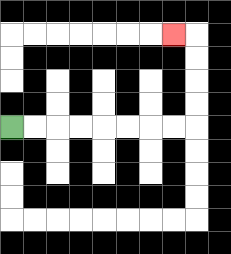{'start': '[0, 5]', 'end': '[7, 1]', 'path_directions': 'R,R,R,R,R,R,R,R,U,U,U,U,L', 'path_coordinates': '[[0, 5], [1, 5], [2, 5], [3, 5], [4, 5], [5, 5], [6, 5], [7, 5], [8, 5], [8, 4], [8, 3], [8, 2], [8, 1], [7, 1]]'}